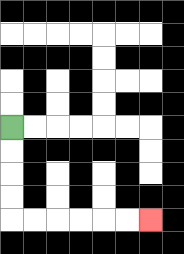{'start': '[0, 5]', 'end': '[6, 9]', 'path_directions': 'D,D,D,D,R,R,R,R,R,R', 'path_coordinates': '[[0, 5], [0, 6], [0, 7], [0, 8], [0, 9], [1, 9], [2, 9], [3, 9], [4, 9], [5, 9], [6, 9]]'}